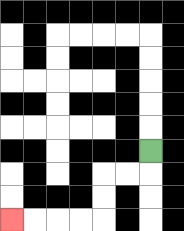{'start': '[6, 6]', 'end': '[0, 9]', 'path_directions': 'D,L,L,D,D,L,L,L,L', 'path_coordinates': '[[6, 6], [6, 7], [5, 7], [4, 7], [4, 8], [4, 9], [3, 9], [2, 9], [1, 9], [0, 9]]'}